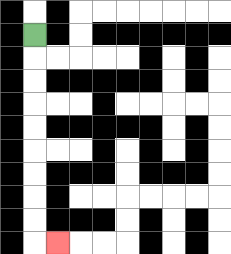{'start': '[1, 1]', 'end': '[2, 10]', 'path_directions': 'D,D,D,D,D,D,D,D,D,R', 'path_coordinates': '[[1, 1], [1, 2], [1, 3], [1, 4], [1, 5], [1, 6], [1, 7], [1, 8], [1, 9], [1, 10], [2, 10]]'}